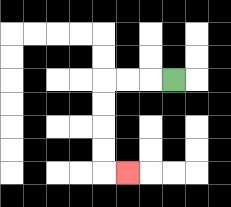{'start': '[7, 3]', 'end': '[5, 7]', 'path_directions': 'L,L,L,D,D,D,D,R', 'path_coordinates': '[[7, 3], [6, 3], [5, 3], [4, 3], [4, 4], [4, 5], [4, 6], [4, 7], [5, 7]]'}